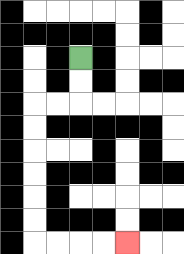{'start': '[3, 2]', 'end': '[5, 10]', 'path_directions': 'D,D,L,L,D,D,D,D,D,D,R,R,R,R', 'path_coordinates': '[[3, 2], [3, 3], [3, 4], [2, 4], [1, 4], [1, 5], [1, 6], [1, 7], [1, 8], [1, 9], [1, 10], [2, 10], [3, 10], [4, 10], [5, 10]]'}